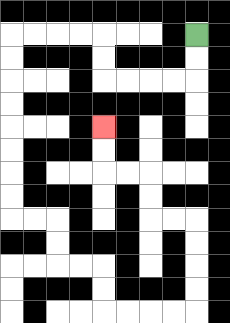{'start': '[8, 1]', 'end': '[4, 5]', 'path_directions': 'D,D,L,L,L,L,U,U,L,L,L,L,D,D,D,D,D,D,D,D,R,R,D,D,R,R,D,D,R,R,R,R,U,U,U,U,L,L,U,U,L,L,U,U', 'path_coordinates': '[[8, 1], [8, 2], [8, 3], [7, 3], [6, 3], [5, 3], [4, 3], [4, 2], [4, 1], [3, 1], [2, 1], [1, 1], [0, 1], [0, 2], [0, 3], [0, 4], [0, 5], [0, 6], [0, 7], [0, 8], [0, 9], [1, 9], [2, 9], [2, 10], [2, 11], [3, 11], [4, 11], [4, 12], [4, 13], [5, 13], [6, 13], [7, 13], [8, 13], [8, 12], [8, 11], [8, 10], [8, 9], [7, 9], [6, 9], [6, 8], [6, 7], [5, 7], [4, 7], [4, 6], [4, 5]]'}